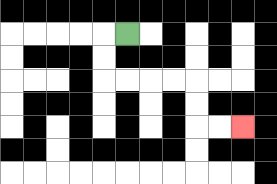{'start': '[5, 1]', 'end': '[10, 5]', 'path_directions': 'L,D,D,R,R,R,R,D,D,R,R', 'path_coordinates': '[[5, 1], [4, 1], [4, 2], [4, 3], [5, 3], [6, 3], [7, 3], [8, 3], [8, 4], [8, 5], [9, 5], [10, 5]]'}